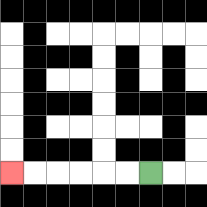{'start': '[6, 7]', 'end': '[0, 7]', 'path_directions': 'L,L,L,L,L,L', 'path_coordinates': '[[6, 7], [5, 7], [4, 7], [3, 7], [2, 7], [1, 7], [0, 7]]'}